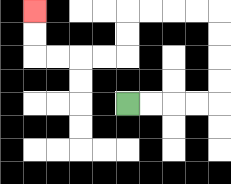{'start': '[5, 4]', 'end': '[1, 0]', 'path_directions': 'R,R,R,R,U,U,U,U,L,L,L,L,D,D,L,L,L,L,U,U', 'path_coordinates': '[[5, 4], [6, 4], [7, 4], [8, 4], [9, 4], [9, 3], [9, 2], [9, 1], [9, 0], [8, 0], [7, 0], [6, 0], [5, 0], [5, 1], [5, 2], [4, 2], [3, 2], [2, 2], [1, 2], [1, 1], [1, 0]]'}